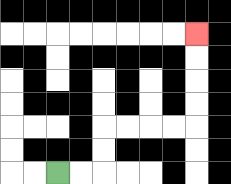{'start': '[2, 7]', 'end': '[8, 1]', 'path_directions': 'R,R,U,U,R,R,R,R,U,U,U,U', 'path_coordinates': '[[2, 7], [3, 7], [4, 7], [4, 6], [4, 5], [5, 5], [6, 5], [7, 5], [8, 5], [8, 4], [8, 3], [8, 2], [8, 1]]'}